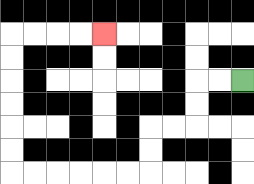{'start': '[10, 3]', 'end': '[4, 1]', 'path_directions': 'L,L,D,D,L,L,D,D,L,L,L,L,L,L,U,U,U,U,U,U,R,R,R,R', 'path_coordinates': '[[10, 3], [9, 3], [8, 3], [8, 4], [8, 5], [7, 5], [6, 5], [6, 6], [6, 7], [5, 7], [4, 7], [3, 7], [2, 7], [1, 7], [0, 7], [0, 6], [0, 5], [0, 4], [0, 3], [0, 2], [0, 1], [1, 1], [2, 1], [3, 1], [4, 1]]'}